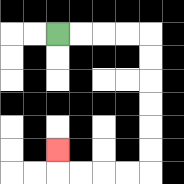{'start': '[2, 1]', 'end': '[2, 6]', 'path_directions': 'R,R,R,R,D,D,D,D,D,D,L,L,L,L,U', 'path_coordinates': '[[2, 1], [3, 1], [4, 1], [5, 1], [6, 1], [6, 2], [6, 3], [6, 4], [6, 5], [6, 6], [6, 7], [5, 7], [4, 7], [3, 7], [2, 7], [2, 6]]'}